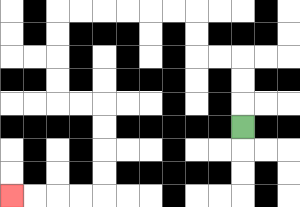{'start': '[10, 5]', 'end': '[0, 8]', 'path_directions': 'U,U,U,L,L,U,U,L,L,L,L,L,L,D,D,D,D,R,R,D,D,D,D,L,L,L,L', 'path_coordinates': '[[10, 5], [10, 4], [10, 3], [10, 2], [9, 2], [8, 2], [8, 1], [8, 0], [7, 0], [6, 0], [5, 0], [4, 0], [3, 0], [2, 0], [2, 1], [2, 2], [2, 3], [2, 4], [3, 4], [4, 4], [4, 5], [4, 6], [4, 7], [4, 8], [3, 8], [2, 8], [1, 8], [0, 8]]'}